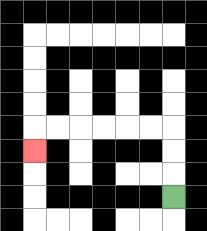{'start': '[7, 8]', 'end': '[1, 6]', 'path_directions': 'U,U,U,L,L,L,L,L,L,D', 'path_coordinates': '[[7, 8], [7, 7], [7, 6], [7, 5], [6, 5], [5, 5], [4, 5], [3, 5], [2, 5], [1, 5], [1, 6]]'}